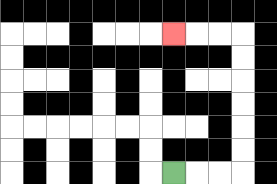{'start': '[7, 7]', 'end': '[7, 1]', 'path_directions': 'R,R,R,U,U,U,U,U,U,L,L,L', 'path_coordinates': '[[7, 7], [8, 7], [9, 7], [10, 7], [10, 6], [10, 5], [10, 4], [10, 3], [10, 2], [10, 1], [9, 1], [8, 1], [7, 1]]'}